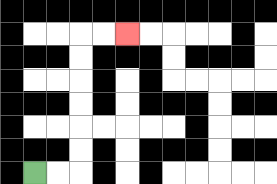{'start': '[1, 7]', 'end': '[5, 1]', 'path_directions': 'R,R,U,U,U,U,U,U,R,R', 'path_coordinates': '[[1, 7], [2, 7], [3, 7], [3, 6], [3, 5], [3, 4], [3, 3], [3, 2], [3, 1], [4, 1], [5, 1]]'}